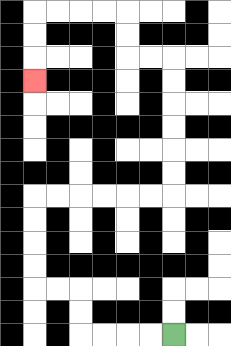{'start': '[7, 14]', 'end': '[1, 3]', 'path_directions': 'L,L,L,L,U,U,L,L,U,U,U,U,R,R,R,R,R,R,U,U,U,U,U,U,L,L,U,U,L,L,L,L,D,D,D', 'path_coordinates': '[[7, 14], [6, 14], [5, 14], [4, 14], [3, 14], [3, 13], [3, 12], [2, 12], [1, 12], [1, 11], [1, 10], [1, 9], [1, 8], [2, 8], [3, 8], [4, 8], [5, 8], [6, 8], [7, 8], [7, 7], [7, 6], [7, 5], [7, 4], [7, 3], [7, 2], [6, 2], [5, 2], [5, 1], [5, 0], [4, 0], [3, 0], [2, 0], [1, 0], [1, 1], [1, 2], [1, 3]]'}